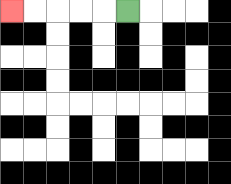{'start': '[5, 0]', 'end': '[0, 0]', 'path_directions': 'L,L,L,L,L', 'path_coordinates': '[[5, 0], [4, 0], [3, 0], [2, 0], [1, 0], [0, 0]]'}